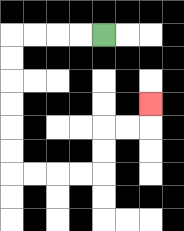{'start': '[4, 1]', 'end': '[6, 4]', 'path_directions': 'L,L,L,L,D,D,D,D,D,D,R,R,R,R,U,U,R,R,U', 'path_coordinates': '[[4, 1], [3, 1], [2, 1], [1, 1], [0, 1], [0, 2], [0, 3], [0, 4], [0, 5], [0, 6], [0, 7], [1, 7], [2, 7], [3, 7], [4, 7], [4, 6], [4, 5], [5, 5], [6, 5], [6, 4]]'}